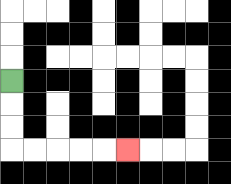{'start': '[0, 3]', 'end': '[5, 6]', 'path_directions': 'D,D,D,R,R,R,R,R', 'path_coordinates': '[[0, 3], [0, 4], [0, 5], [0, 6], [1, 6], [2, 6], [3, 6], [4, 6], [5, 6]]'}